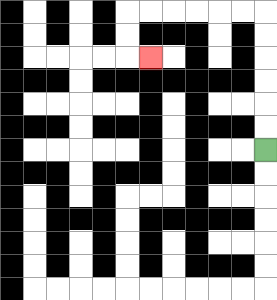{'start': '[11, 6]', 'end': '[6, 2]', 'path_directions': 'U,U,U,U,U,U,L,L,L,L,L,L,D,D,R', 'path_coordinates': '[[11, 6], [11, 5], [11, 4], [11, 3], [11, 2], [11, 1], [11, 0], [10, 0], [9, 0], [8, 0], [7, 0], [6, 0], [5, 0], [5, 1], [5, 2], [6, 2]]'}